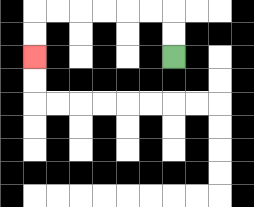{'start': '[7, 2]', 'end': '[1, 2]', 'path_directions': 'U,U,L,L,L,L,L,L,D,D', 'path_coordinates': '[[7, 2], [7, 1], [7, 0], [6, 0], [5, 0], [4, 0], [3, 0], [2, 0], [1, 0], [1, 1], [1, 2]]'}